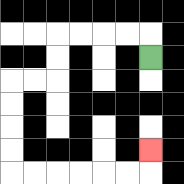{'start': '[6, 2]', 'end': '[6, 6]', 'path_directions': 'U,L,L,L,L,D,D,L,L,D,D,D,D,R,R,R,R,R,R,U', 'path_coordinates': '[[6, 2], [6, 1], [5, 1], [4, 1], [3, 1], [2, 1], [2, 2], [2, 3], [1, 3], [0, 3], [0, 4], [0, 5], [0, 6], [0, 7], [1, 7], [2, 7], [3, 7], [4, 7], [5, 7], [6, 7], [6, 6]]'}